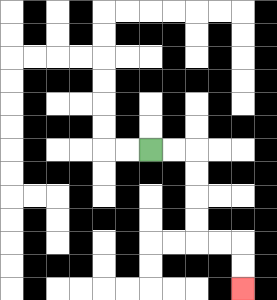{'start': '[6, 6]', 'end': '[10, 12]', 'path_directions': 'R,R,D,D,D,D,R,R,D,D', 'path_coordinates': '[[6, 6], [7, 6], [8, 6], [8, 7], [8, 8], [8, 9], [8, 10], [9, 10], [10, 10], [10, 11], [10, 12]]'}